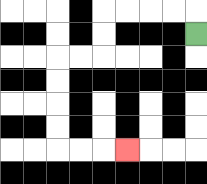{'start': '[8, 1]', 'end': '[5, 6]', 'path_directions': 'U,L,L,L,L,D,D,L,L,D,D,D,D,R,R,R', 'path_coordinates': '[[8, 1], [8, 0], [7, 0], [6, 0], [5, 0], [4, 0], [4, 1], [4, 2], [3, 2], [2, 2], [2, 3], [2, 4], [2, 5], [2, 6], [3, 6], [4, 6], [5, 6]]'}